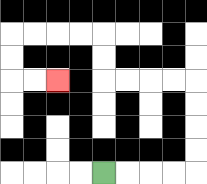{'start': '[4, 7]', 'end': '[2, 3]', 'path_directions': 'R,R,R,R,U,U,U,U,L,L,L,L,U,U,L,L,L,L,D,D,R,R', 'path_coordinates': '[[4, 7], [5, 7], [6, 7], [7, 7], [8, 7], [8, 6], [8, 5], [8, 4], [8, 3], [7, 3], [6, 3], [5, 3], [4, 3], [4, 2], [4, 1], [3, 1], [2, 1], [1, 1], [0, 1], [0, 2], [0, 3], [1, 3], [2, 3]]'}